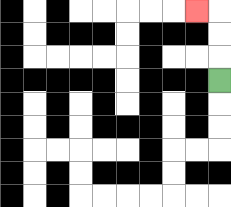{'start': '[9, 3]', 'end': '[8, 0]', 'path_directions': 'U,U,U,L', 'path_coordinates': '[[9, 3], [9, 2], [9, 1], [9, 0], [8, 0]]'}